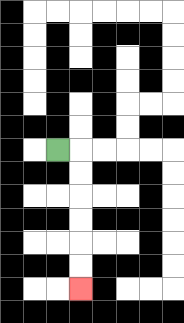{'start': '[2, 6]', 'end': '[3, 12]', 'path_directions': 'R,D,D,D,D,D,D', 'path_coordinates': '[[2, 6], [3, 6], [3, 7], [3, 8], [3, 9], [3, 10], [3, 11], [3, 12]]'}